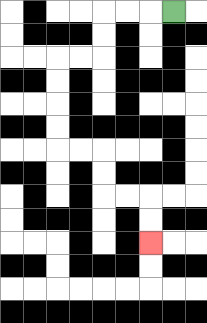{'start': '[7, 0]', 'end': '[6, 10]', 'path_directions': 'L,L,L,D,D,L,L,D,D,D,D,R,R,D,D,R,R,D,D', 'path_coordinates': '[[7, 0], [6, 0], [5, 0], [4, 0], [4, 1], [4, 2], [3, 2], [2, 2], [2, 3], [2, 4], [2, 5], [2, 6], [3, 6], [4, 6], [4, 7], [4, 8], [5, 8], [6, 8], [6, 9], [6, 10]]'}